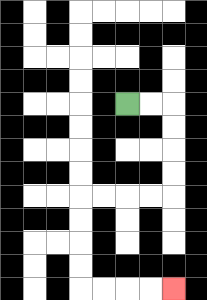{'start': '[5, 4]', 'end': '[7, 12]', 'path_directions': 'R,R,D,D,D,D,L,L,L,L,D,D,D,D,R,R,R,R', 'path_coordinates': '[[5, 4], [6, 4], [7, 4], [7, 5], [7, 6], [7, 7], [7, 8], [6, 8], [5, 8], [4, 8], [3, 8], [3, 9], [3, 10], [3, 11], [3, 12], [4, 12], [5, 12], [6, 12], [7, 12]]'}